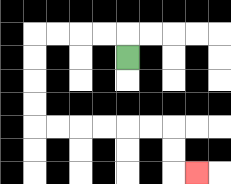{'start': '[5, 2]', 'end': '[8, 7]', 'path_directions': 'U,L,L,L,L,D,D,D,D,R,R,R,R,R,R,D,D,R', 'path_coordinates': '[[5, 2], [5, 1], [4, 1], [3, 1], [2, 1], [1, 1], [1, 2], [1, 3], [1, 4], [1, 5], [2, 5], [3, 5], [4, 5], [5, 5], [6, 5], [7, 5], [7, 6], [7, 7], [8, 7]]'}